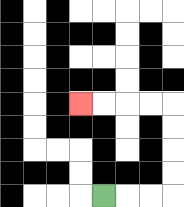{'start': '[4, 8]', 'end': '[3, 4]', 'path_directions': 'R,R,R,U,U,U,U,L,L,L,L', 'path_coordinates': '[[4, 8], [5, 8], [6, 8], [7, 8], [7, 7], [7, 6], [7, 5], [7, 4], [6, 4], [5, 4], [4, 4], [3, 4]]'}